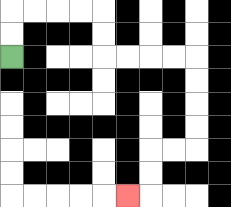{'start': '[0, 2]', 'end': '[5, 8]', 'path_directions': 'U,U,R,R,R,R,D,D,R,R,R,R,D,D,D,D,L,L,D,D,L', 'path_coordinates': '[[0, 2], [0, 1], [0, 0], [1, 0], [2, 0], [3, 0], [4, 0], [4, 1], [4, 2], [5, 2], [6, 2], [7, 2], [8, 2], [8, 3], [8, 4], [8, 5], [8, 6], [7, 6], [6, 6], [6, 7], [6, 8], [5, 8]]'}